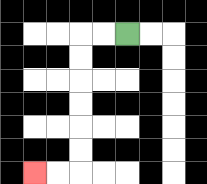{'start': '[5, 1]', 'end': '[1, 7]', 'path_directions': 'L,L,D,D,D,D,D,D,L,L', 'path_coordinates': '[[5, 1], [4, 1], [3, 1], [3, 2], [3, 3], [3, 4], [3, 5], [3, 6], [3, 7], [2, 7], [1, 7]]'}